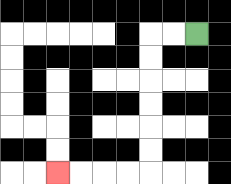{'start': '[8, 1]', 'end': '[2, 7]', 'path_directions': 'L,L,D,D,D,D,D,D,L,L,L,L', 'path_coordinates': '[[8, 1], [7, 1], [6, 1], [6, 2], [6, 3], [6, 4], [6, 5], [6, 6], [6, 7], [5, 7], [4, 7], [3, 7], [2, 7]]'}